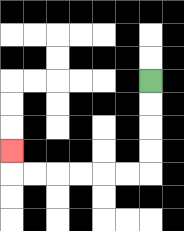{'start': '[6, 3]', 'end': '[0, 6]', 'path_directions': 'D,D,D,D,L,L,L,L,L,L,U', 'path_coordinates': '[[6, 3], [6, 4], [6, 5], [6, 6], [6, 7], [5, 7], [4, 7], [3, 7], [2, 7], [1, 7], [0, 7], [0, 6]]'}